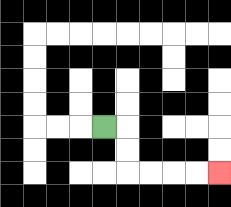{'start': '[4, 5]', 'end': '[9, 7]', 'path_directions': 'R,D,D,R,R,R,R', 'path_coordinates': '[[4, 5], [5, 5], [5, 6], [5, 7], [6, 7], [7, 7], [8, 7], [9, 7]]'}